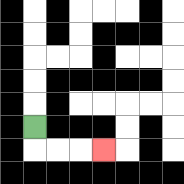{'start': '[1, 5]', 'end': '[4, 6]', 'path_directions': 'D,R,R,R', 'path_coordinates': '[[1, 5], [1, 6], [2, 6], [3, 6], [4, 6]]'}